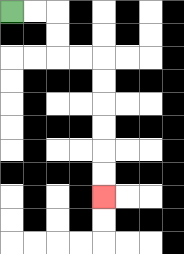{'start': '[0, 0]', 'end': '[4, 8]', 'path_directions': 'R,R,D,D,R,R,D,D,D,D,D,D', 'path_coordinates': '[[0, 0], [1, 0], [2, 0], [2, 1], [2, 2], [3, 2], [4, 2], [4, 3], [4, 4], [4, 5], [4, 6], [4, 7], [4, 8]]'}